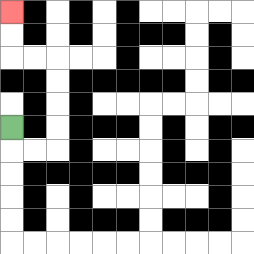{'start': '[0, 5]', 'end': '[0, 0]', 'path_directions': 'D,R,R,U,U,U,U,L,L,U,U', 'path_coordinates': '[[0, 5], [0, 6], [1, 6], [2, 6], [2, 5], [2, 4], [2, 3], [2, 2], [1, 2], [0, 2], [0, 1], [0, 0]]'}